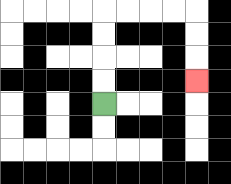{'start': '[4, 4]', 'end': '[8, 3]', 'path_directions': 'U,U,U,U,R,R,R,R,D,D,D', 'path_coordinates': '[[4, 4], [4, 3], [4, 2], [4, 1], [4, 0], [5, 0], [6, 0], [7, 0], [8, 0], [8, 1], [8, 2], [8, 3]]'}